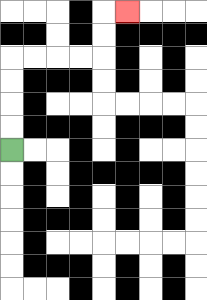{'start': '[0, 6]', 'end': '[5, 0]', 'path_directions': 'U,U,U,U,R,R,R,R,U,U,R', 'path_coordinates': '[[0, 6], [0, 5], [0, 4], [0, 3], [0, 2], [1, 2], [2, 2], [3, 2], [4, 2], [4, 1], [4, 0], [5, 0]]'}